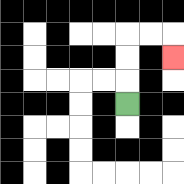{'start': '[5, 4]', 'end': '[7, 2]', 'path_directions': 'U,U,U,R,R,D', 'path_coordinates': '[[5, 4], [5, 3], [5, 2], [5, 1], [6, 1], [7, 1], [7, 2]]'}